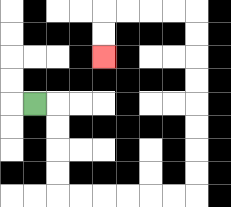{'start': '[1, 4]', 'end': '[4, 2]', 'path_directions': 'R,D,D,D,D,R,R,R,R,R,R,U,U,U,U,U,U,U,U,L,L,L,L,D,D', 'path_coordinates': '[[1, 4], [2, 4], [2, 5], [2, 6], [2, 7], [2, 8], [3, 8], [4, 8], [5, 8], [6, 8], [7, 8], [8, 8], [8, 7], [8, 6], [8, 5], [8, 4], [8, 3], [8, 2], [8, 1], [8, 0], [7, 0], [6, 0], [5, 0], [4, 0], [4, 1], [4, 2]]'}